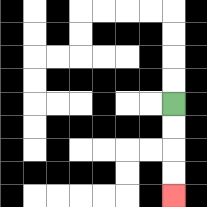{'start': '[7, 4]', 'end': '[7, 8]', 'path_directions': 'D,D,D,D', 'path_coordinates': '[[7, 4], [7, 5], [7, 6], [7, 7], [7, 8]]'}